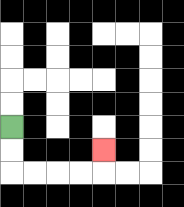{'start': '[0, 5]', 'end': '[4, 6]', 'path_directions': 'D,D,R,R,R,R,U', 'path_coordinates': '[[0, 5], [0, 6], [0, 7], [1, 7], [2, 7], [3, 7], [4, 7], [4, 6]]'}